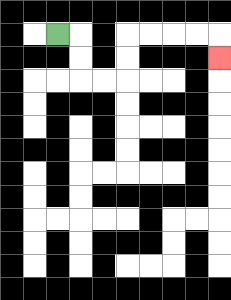{'start': '[2, 1]', 'end': '[9, 2]', 'path_directions': 'R,D,D,R,R,U,U,R,R,R,R,D', 'path_coordinates': '[[2, 1], [3, 1], [3, 2], [3, 3], [4, 3], [5, 3], [5, 2], [5, 1], [6, 1], [7, 1], [8, 1], [9, 1], [9, 2]]'}